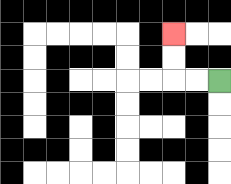{'start': '[9, 3]', 'end': '[7, 1]', 'path_directions': 'L,L,U,U', 'path_coordinates': '[[9, 3], [8, 3], [7, 3], [7, 2], [7, 1]]'}